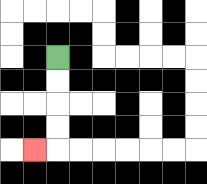{'start': '[2, 2]', 'end': '[1, 6]', 'path_directions': 'D,D,D,D,L', 'path_coordinates': '[[2, 2], [2, 3], [2, 4], [2, 5], [2, 6], [1, 6]]'}